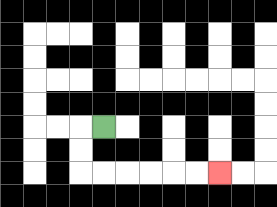{'start': '[4, 5]', 'end': '[9, 7]', 'path_directions': 'L,D,D,R,R,R,R,R,R', 'path_coordinates': '[[4, 5], [3, 5], [3, 6], [3, 7], [4, 7], [5, 7], [6, 7], [7, 7], [8, 7], [9, 7]]'}